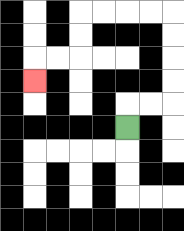{'start': '[5, 5]', 'end': '[1, 3]', 'path_directions': 'U,R,R,U,U,U,U,L,L,L,L,D,D,L,L,D', 'path_coordinates': '[[5, 5], [5, 4], [6, 4], [7, 4], [7, 3], [7, 2], [7, 1], [7, 0], [6, 0], [5, 0], [4, 0], [3, 0], [3, 1], [3, 2], [2, 2], [1, 2], [1, 3]]'}